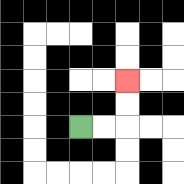{'start': '[3, 5]', 'end': '[5, 3]', 'path_directions': 'R,R,U,U', 'path_coordinates': '[[3, 5], [4, 5], [5, 5], [5, 4], [5, 3]]'}